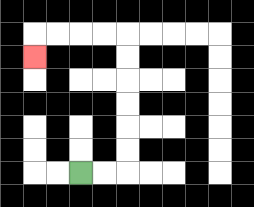{'start': '[3, 7]', 'end': '[1, 2]', 'path_directions': 'R,R,U,U,U,U,U,U,L,L,L,L,D', 'path_coordinates': '[[3, 7], [4, 7], [5, 7], [5, 6], [5, 5], [5, 4], [5, 3], [5, 2], [5, 1], [4, 1], [3, 1], [2, 1], [1, 1], [1, 2]]'}